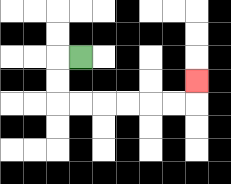{'start': '[3, 2]', 'end': '[8, 3]', 'path_directions': 'L,D,D,R,R,R,R,R,R,U', 'path_coordinates': '[[3, 2], [2, 2], [2, 3], [2, 4], [3, 4], [4, 4], [5, 4], [6, 4], [7, 4], [8, 4], [8, 3]]'}